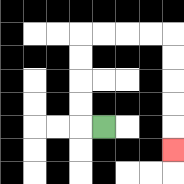{'start': '[4, 5]', 'end': '[7, 6]', 'path_directions': 'L,U,U,U,U,R,R,R,R,D,D,D,D,D', 'path_coordinates': '[[4, 5], [3, 5], [3, 4], [3, 3], [3, 2], [3, 1], [4, 1], [5, 1], [6, 1], [7, 1], [7, 2], [7, 3], [7, 4], [7, 5], [7, 6]]'}